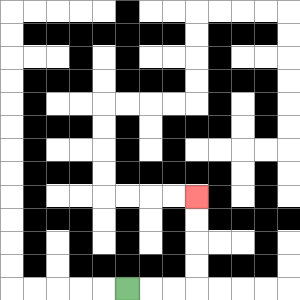{'start': '[5, 12]', 'end': '[8, 8]', 'path_directions': 'R,R,R,U,U,U,U', 'path_coordinates': '[[5, 12], [6, 12], [7, 12], [8, 12], [8, 11], [8, 10], [8, 9], [8, 8]]'}